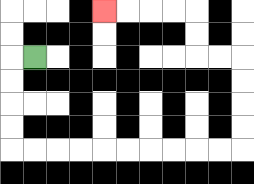{'start': '[1, 2]', 'end': '[4, 0]', 'path_directions': 'L,D,D,D,D,R,R,R,R,R,R,R,R,R,R,U,U,U,U,L,L,U,U,L,L,L,L', 'path_coordinates': '[[1, 2], [0, 2], [0, 3], [0, 4], [0, 5], [0, 6], [1, 6], [2, 6], [3, 6], [4, 6], [5, 6], [6, 6], [7, 6], [8, 6], [9, 6], [10, 6], [10, 5], [10, 4], [10, 3], [10, 2], [9, 2], [8, 2], [8, 1], [8, 0], [7, 0], [6, 0], [5, 0], [4, 0]]'}